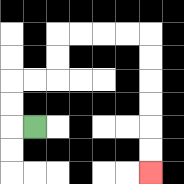{'start': '[1, 5]', 'end': '[6, 7]', 'path_directions': 'L,U,U,R,R,U,U,R,R,R,R,D,D,D,D,D,D', 'path_coordinates': '[[1, 5], [0, 5], [0, 4], [0, 3], [1, 3], [2, 3], [2, 2], [2, 1], [3, 1], [4, 1], [5, 1], [6, 1], [6, 2], [6, 3], [6, 4], [6, 5], [6, 6], [6, 7]]'}